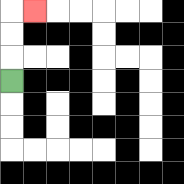{'start': '[0, 3]', 'end': '[1, 0]', 'path_directions': 'U,U,U,R', 'path_coordinates': '[[0, 3], [0, 2], [0, 1], [0, 0], [1, 0]]'}